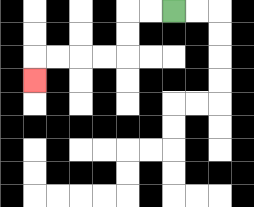{'start': '[7, 0]', 'end': '[1, 3]', 'path_directions': 'L,L,D,D,L,L,L,L,D', 'path_coordinates': '[[7, 0], [6, 0], [5, 0], [5, 1], [5, 2], [4, 2], [3, 2], [2, 2], [1, 2], [1, 3]]'}